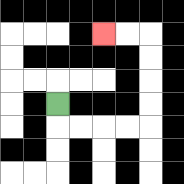{'start': '[2, 4]', 'end': '[4, 1]', 'path_directions': 'D,R,R,R,R,U,U,U,U,L,L', 'path_coordinates': '[[2, 4], [2, 5], [3, 5], [4, 5], [5, 5], [6, 5], [6, 4], [6, 3], [6, 2], [6, 1], [5, 1], [4, 1]]'}